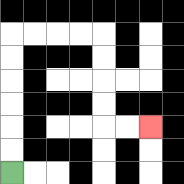{'start': '[0, 7]', 'end': '[6, 5]', 'path_directions': 'U,U,U,U,U,U,R,R,R,R,D,D,D,D,R,R', 'path_coordinates': '[[0, 7], [0, 6], [0, 5], [0, 4], [0, 3], [0, 2], [0, 1], [1, 1], [2, 1], [3, 1], [4, 1], [4, 2], [4, 3], [4, 4], [4, 5], [5, 5], [6, 5]]'}